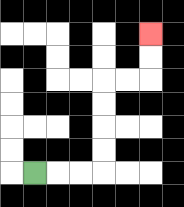{'start': '[1, 7]', 'end': '[6, 1]', 'path_directions': 'R,R,R,U,U,U,U,R,R,U,U', 'path_coordinates': '[[1, 7], [2, 7], [3, 7], [4, 7], [4, 6], [4, 5], [4, 4], [4, 3], [5, 3], [6, 3], [6, 2], [6, 1]]'}